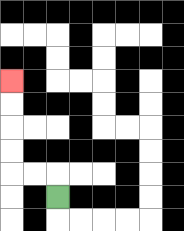{'start': '[2, 8]', 'end': '[0, 3]', 'path_directions': 'U,L,L,U,U,U,U', 'path_coordinates': '[[2, 8], [2, 7], [1, 7], [0, 7], [0, 6], [0, 5], [0, 4], [0, 3]]'}